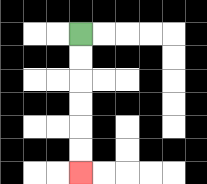{'start': '[3, 1]', 'end': '[3, 7]', 'path_directions': 'D,D,D,D,D,D', 'path_coordinates': '[[3, 1], [3, 2], [3, 3], [3, 4], [3, 5], [3, 6], [3, 7]]'}